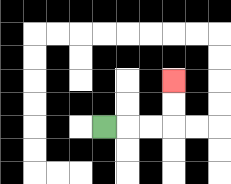{'start': '[4, 5]', 'end': '[7, 3]', 'path_directions': 'R,R,R,U,U', 'path_coordinates': '[[4, 5], [5, 5], [6, 5], [7, 5], [7, 4], [7, 3]]'}